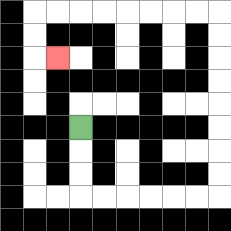{'start': '[3, 5]', 'end': '[2, 2]', 'path_directions': 'D,D,D,R,R,R,R,R,R,U,U,U,U,U,U,U,U,L,L,L,L,L,L,L,L,D,D,R', 'path_coordinates': '[[3, 5], [3, 6], [3, 7], [3, 8], [4, 8], [5, 8], [6, 8], [7, 8], [8, 8], [9, 8], [9, 7], [9, 6], [9, 5], [9, 4], [9, 3], [9, 2], [9, 1], [9, 0], [8, 0], [7, 0], [6, 0], [5, 0], [4, 0], [3, 0], [2, 0], [1, 0], [1, 1], [1, 2], [2, 2]]'}